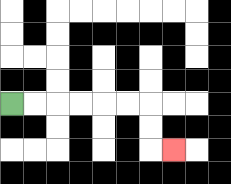{'start': '[0, 4]', 'end': '[7, 6]', 'path_directions': 'R,R,R,R,R,R,D,D,R', 'path_coordinates': '[[0, 4], [1, 4], [2, 4], [3, 4], [4, 4], [5, 4], [6, 4], [6, 5], [6, 6], [7, 6]]'}